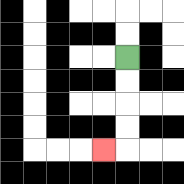{'start': '[5, 2]', 'end': '[4, 6]', 'path_directions': 'D,D,D,D,L', 'path_coordinates': '[[5, 2], [5, 3], [5, 4], [5, 5], [5, 6], [4, 6]]'}